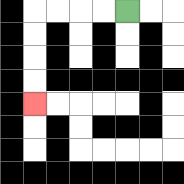{'start': '[5, 0]', 'end': '[1, 4]', 'path_directions': 'L,L,L,L,D,D,D,D', 'path_coordinates': '[[5, 0], [4, 0], [3, 0], [2, 0], [1, 0], [1, 1], [1, 2], [1, 3], [1, 4]]'}